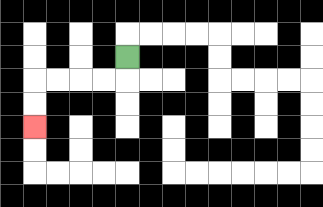{'start': '[5, 2]', 'end': '[1, 5]', 'path_directions': 'D,L,L,L,L,D,D', 'path_coordinates': '[[5, 2], [5, 3], [4, 3], [3, 3], [2, 3], [1, 3], [1, 4], [1, 5]]'}